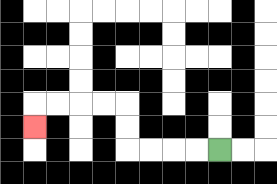{'start': '[9, 6]', 'end': '[1, 5]', 'path_directions': 'L,L,L,L,U,U,L,L,L,L,D', 'path_coordinates': '[[9, 6], [8, 6], [7, 6], [6, 6], [5, 6], [5, 5], [5, 4], [4, 4], [3, 4], [2, 4], [1, 4], [1, 5]]'}